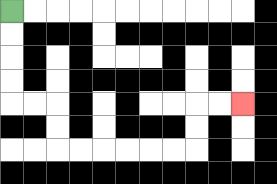{'start': '[0, 0]', 'end': '[10, 4]', 'path_directions': 'D,D,D,D,R,R,D,D,R,R,R,R,R,R,U,U,R,R', 'path_coordinates': '[[0, 0], [0, 1], [0, 2], [0, 3], [0, 4], [1, 4], [2, 4], [2, 5], [2, 6], [3, 6], [4, 6], [5, 6], [6, 6], [7, 6], [8, 6], [8, 5], [8, 4], [9, 4], [10, 4]]'}